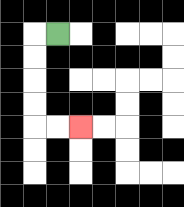{'start': '[2, 1]', 'end': '[3, 5]', 'path_directions': 'L,D,D,D,D,R,R', 'path_coordinates': '[[2, 1], [1, 1], [1, 2], [1, 3], [1, 4], [1, 5], [2, 5], [3, 5]]'}